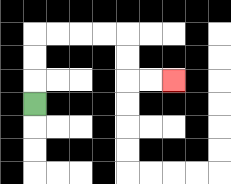{'start': '[1, 4]', 'end': '[7, 3]', 'path_directions': 'U,U,U,R,R,R,R,D,D,R,R', 'path_coordinates': '[[1, 4], [1, 3], [1, 2], [1, 1], [2, 1], [3, 1], [4, 1], [5, 1], [5, 2], [5, 3], [6, 3], [7, 3]]'}